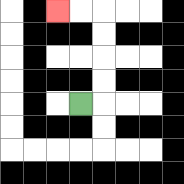{'start': '[3, 4]', 'end': '[2, 0]', 'path_directions': 'R,U,U,U,U,L,L', 'path_coordinates': '[[3, 4], [4, 4], [4, 3], [4, 2], [4, 1], [4, 0], [3, 0], [2, 0]]'}